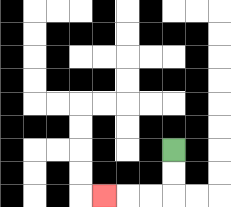{'start': '[7, 6]', 'end': '[4, 8]', 'path_directions': 'D,D,L,L,L', 'path_coordinates': '[[7, 6], [7, 7], [7, 8], [6, 8], [5, 8], [4, 8]]'}